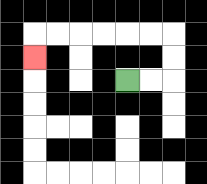{'start': '[5, 3]', 'end': '[1, 2]', 'path_directions': 'R,R,U,U,L,L,L,L,L,L,D', 'path_coordinates': '[[5, 3], [6, 3], [7, 3], [7, 2], [7, 1], [6, 1], [5, 1], [4, 1], [3, 1], [2, 1], [1, 1], [1, 2]]'}